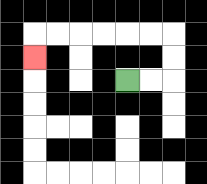{'start': '[5, 3]', 'end': '[1, 2]', 'path_directions': 'R,R,U,U,L,L,L,L,L,L,D', 'path_coordinates': '[[5, 3], [6, 3], [7, 3], [7, 2], [7, 1], [6, 1], [5, 1], [4, 1], [3, 1], [2, 1], [1, 1], [1, 2]]'}